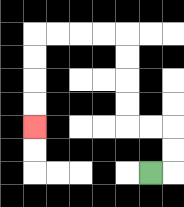{'start': '[6, 7]', 'end': '[1, 5]', 'path_directions': 'R,U,U,L,L,U,U,U,U,L,L,L,L,D,D,D,D', 'path_coordinates': '[[6, 7], [7, 7], [7, 6], [7, 5], [6, 5], [5, 5], [5, 4], [5, 3], [5, 2], [5, 1], [4, 1], [3, 1], [2, 1], [1, 1], [1, 2], [1, 3], [1, 4], [1, 5]]'}